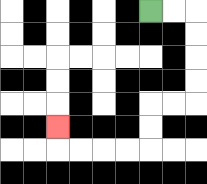{'start': '[6, 0]', 'end': '[2, 5]', 'path_directions': 'R,R,D,D,D,D,L,L,D,D,L,L,L,L,U', 'path_coordinates': '[[6, 0], [7, 0], [8, 0], [8, 1], [8, 2], [8, 3], [8, 4], [7, 4], [6, 4], [6, 5], [6, 6], [5, 6], [4, 6], [3, 6], [2, 6], [2, 5]]'}